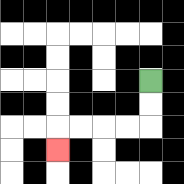{'start': '[6, 3]', 'end': '[2, 6]', 'path_directions': 'D,D,L,L,L,L,D', 'path_coordinates': '[[6, 3], [6, 4], [6, 5], [5, 5], [4, 5], [3, 5], [2, 5], [2, 6]]'}